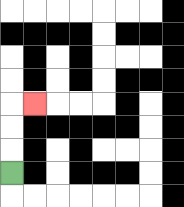{'start': '[0, 7]', 'end': '[1, 4]', 'path_directions': 'U,U,U,R', 'path_coordinates': '[[0, 7], [0, 6], [0, 5], [0, 4], [1, 4]]'}